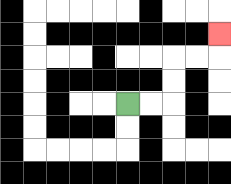{'start': '[5, 4]', 'end': '[9, 1]', 'path_directions': 'R,R,U,U,R,R,U', 'path_coordinates': '[[5, 4], [6, 4], [7, 4], [7, 3], [7, 2], [8, 2], [9, 2], [9, 1]]'}